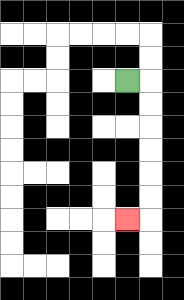{'start': '[5, 3]', 'end': '[5, 9]', 'path_directions': 'R,D,D,D,D,D,D,L', 'path_coordinates': '[[5, 3], [6, 3], [6, 4], [6, 5], [6, 6], [6, 7], [6, 8], [6, 9], [5, 9]]'}